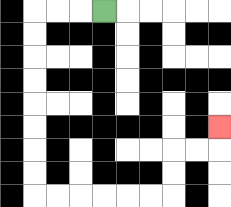{'start': '[4, 0]', 'end': '[9, 5]', 'path_directions': 'L,L,L,D,D,D,D,D,D,D,D,R,R,R,R,R,R,U,U,R,R,U', 'path_coordinates': '[[4, 0], [3, 0], [2, 0], [1, 0], [1, 1], [1, 2], [1, 3], [1, 4], [1, 5], [1, 6], [1, 7], [1, 8], [2, 8], [3, 8], [4, 8], [5, 8], [6, 8], [7, 8], [7, 7], [7, 6], [8, 6], [9, 6], [9, 5]]'}